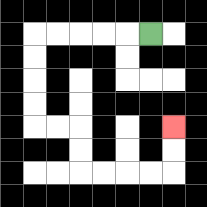{'start': '[6, 1]', 'end': '[7, 5]', 'path_directions': 'L,L,L,L,L,D,D,D,D,R,R,D,D,R,R,R,R,U,U', 'path_coordinates': '[[6, 1], [5, 1], [4, 1], [3, 1], [2, 1], [1, 1], [1, 2], [1, 3], [1, 4], [1, 5], [2, 5], [3, 5], [3, 6], [3, 7], [4, 7], [5, 7], [6, 7], [7, 7], [7, 6], [7, 5]]'}